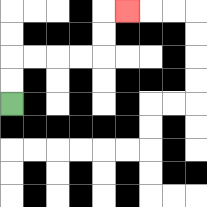{'start': '[0, 4]', 'end': '[5, 0]', 'path_directions': 'U,U,R,R,R,R,U,U,R', 'path_coordinates': '[[0, 4], [0, 3], [0, 2], [1, 2], [2, 2], [3, 2], [4, 2], [4, 1], [4, 0], [5, 0]]'}